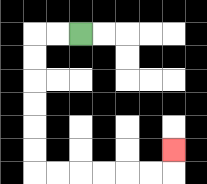{'start': '[3, 1]', 'end': '[7, 6]', 'path_directions': 'L,L,D,D,D,D,D,D,R,R,R,R,R,R,U', 'path_coordinates': '[[3, 1], [2, 1], [1, 1], [1, 2], [1, 3], [1, 4], [1, 5], [1, 6], [1, 7], [2, 7], [3, 7], [4, 7], [5, 7], [6, 7], [7, 7], [7, 6]]'}